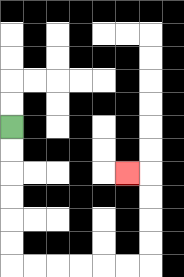{'start': '[0, 5]', 'end': '[5, 7]', 'path_directions': 'D,D,D,D,D,D,R,R,R,R,R,R,U,U,U,U,L', 'path_coordinates': '[[0, 5], [0, 6], [0, 7], [0, 8], [0, 9], [0, 10], [0, 11], [1, 11], [2, 11], [3, 11], [4, 11], [5, 11], [6, 11], [6, 10], [6, 9], [6, 8], [6, 7], [5, 7]]'}